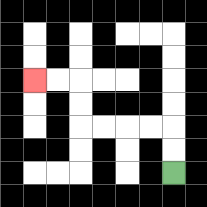{'start': '[7, 7]', 'end': '[1, 3]', 'path_directions': 'U,U,L,L,L,L,U,U,L,L', 'path_coordinates': '[[7, 7], [7, 6], [7, 5], [6, 5], [5, 5], [4, 5], [3, 5], [3, 4], [3, 3], [2, 3], [1, 3]]'}